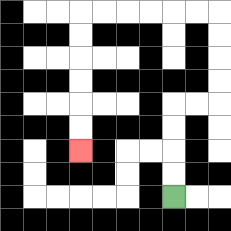{'start': '[7, 8]', 'end': '[3, 6]', 'path_directions': 'U,U,U,U,R,R,U,U,U,U,L,L,L,L,L,L,D,D,D,D,D,D', 'path_coordinates': '[[7, 8], [7, 7], [7, 6], [7, 5], [7, 4], [8, 4], [9, 4], [9, 3], [9, 2], [9, 1], [9, 0], [8, 0], [7, 0], [6, 0], [5, 0], [4, 0], [3, 0], [3, 1], [3, 2], [3, 3], [3, 4], [3, 5], [3, 6]]'}